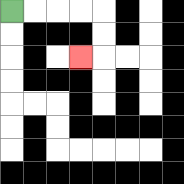{'start': '[0, 0]', 'end': '[3, 2]', 'path_directions': 'R,R,R,R,D,D,L', 'path_coordinates': '[[0, 0], [1, 0], [2, 0], [3, 0], [4, 0], [4, 1], [4, 2], [3, 2]]'}